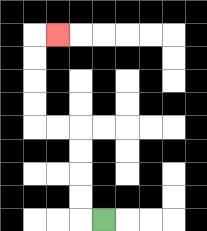{'start': '[4, 9]', 'end': '[2, 1]', 'path_directions': 'L,U,U,U,U,L,L,U,U,U,U,R', 'path_coordinates': '[[4, 9], [3, 9], [3, 8], [3, 7], [3, 6], [3, 5], [2, 5], [1, 5], [1, 4], [1, 3], [1, 2], [1, 1], [2, 1]]'}